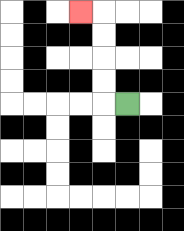{'start': '[5, 4]', 'end': '[3, 0]', 'path_directions': 'L,U,U,U,U,L', 'path_coordinates': '[[5, 4], [4, 4], [4, 3], [4, 2], [4, 1], [4, 0], [3, 0]]'}